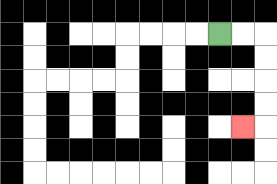{'start': '[9, 1]', 'end': '[10, 5]', 'path_directions': 'R,R,D,D,D,D,L', 'path_coordinates': '[[9, 1], [10, 1], [11, 1], [11, 2], [11, 3], [11, 4], [11, 5], [10, 5]]'}